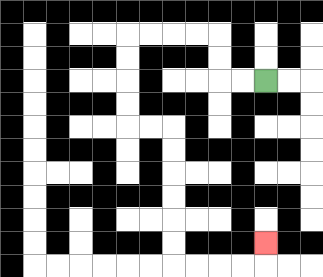{'start': '[11, 3]', 'end': '[11, 10]', 'path_directions': 'L,L,U,U,L,L,L,L,D,D,D,D,R,R,D,D,D,D,D,D,R,R,R,R,U', 'path_coordinates': '[[11, 3], [10, 3], [9, 3], [9, 2], [9, 1], [8, 1], [7, 1], [6, 1], [5, 1], [5, 2], [5, 3], [5, 4], [5, 5], [6, 5], [7, 5], [7, 6], [7, 7], [7, 8], [7, 9], [7, 10], [7, 11], [8, 11], [9, 11], [10, 11], [11, 11], [11, 10]]'}